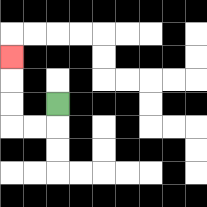{'start': '[2, 4]', 'end': '[0, 2]', 'path_directions': 'D,L,L,U,U,U', 'path_coordinates': '[[2, 4], [2, 5], [1, 5], [0, 5], [0, 4], [0, 3], [0, 2]]'}